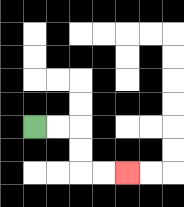{'start': '[1, 5]', 'end': '[5, 7]', 'path_directions': 'R,R,D,D,R,R', 'path_coordinates': '[[1, 5], [2, 5], [3, 5], [3, 6], [3, 7], [4, 7], [5, 7]]'}